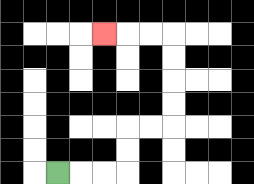{'start': '[2, 7]', 'end': '[4, 1]', 'path_directions': 'R,R,R,U,U,R,R,U,U,U,U,L,L,L', 'path_coordinates': '[[2, 7], [3, 7], [4, 7], [5, 7], [5, 6], [5, 5], [6, 5], [7, 5], [7, 4], [7, 3], [7, 2], [7, 1], [6, 1], [5, 1], [4, 1]]'}